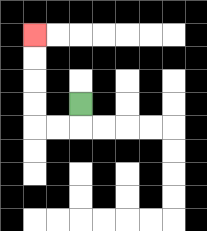{'start': '[3, 4]', 'end': '[1, 1]', 'path_directions': 'D,L,L,U,U,U,U', 'path_coordinates': '[[3, 4], [3, 5], [2, 5], [1, 5], [1, 4], [1, 3], [1, 2], [1, 1]]'}